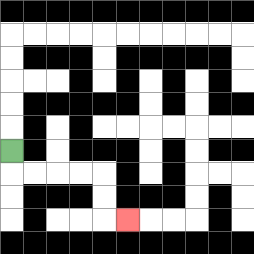{'start': '[0, 6]', 'end': '[5, 9]', 'path_directions': 'D,R,R,R,R,D,D,R', 'path_coordinates': '[[0, 6], [0, 7], [1, 7], [2, 7], [3, 7], [4, 7], [4, 8], [4, 9], [5, 9]]'}